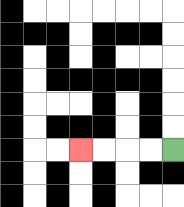{'start': '[7, 6]', 'end': '[3, 6]', 'path_directions': 'L,L,L,L', 'path_coordinates': '[[7, 6], [6, 6], [5, 6], [4, 6], [3, 6]]'}